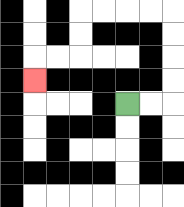{'start': '[5, 4]', 'end': '[1, 3]', 'path_directions': 'R,R,U,U,U,U,L,L,L,L,D,D,L,L,D', 'path_coordinates': '[[5, 4], [6, 4], [7, 4], [7, 3], [7, 2], [7, 1], [7, 0], [6, 0], [5, 0], [4, 0], [3, 0], [3, 1], [3, 2], [2, 2], [1, 2], [1, 3]]'}